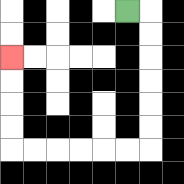{'start': '[5, 0]', 'end': '[0, 2]', 'path_directions': 'R,D,D,D,D,D,D,L,L,L,L,L,L,U,U,U,U', 'path_coordinates': '[[5, 0], [6, 0], [6, 1], [6, 2], [6, 3], [6, 4], [6, 5], [6, 6], [5, 6], [4, 6], [3, 6], [2, 6], [1, 6], [0, 6], [0, 5], [0, 4], [0, 3], [0, 2]]'}